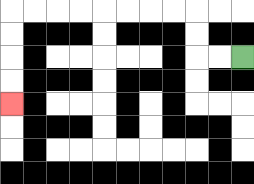{'start': '[10, 2]', 'end': '[0, 4]', 'path_directions': 'L,L,U,U,L,L,L,L,L,L,L,L,D,D,D,D', 'path_coordinates': '[[10, 2], [9, 2], [8, 2], [8, 1], [8, 0], [7, 0], [6, 0], [5, 0], [4, 0], [3, 0], [2, 0], [1, 0], [0, 0], [0, 1], [0, 2], [0, 3], [0, 4]]'}